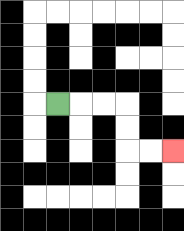{'start': '[2, 4]', 'end': '[7, 6]', 'path_directions': 'R,R,R,D,D,R,R', 'path_coordinates': '[[2, 4], [3, 4], [4, 4], [5, 4], [5, 5], [5, 6], [6, 6], [7, 6]]'}